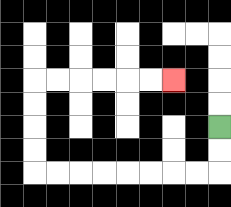{'start': '[9, 5]', 'end': '[7, 3]', 'path_directions': 'D,D,L,L,L,L,L,L,L,L,U,U,U,U,R,R,R,R,R,R', 'path_coordinates': '[[9, 5], [9, 6], [9, 7], [8, 7], [7, 7], [6, 7], [5, 7], [4, 7], [3, 7], [2, 7], [1, 7], [1, 6], [1, 5], [1, 4], [1, 3], [2, 3], [3, 3], [4, 3], [5, 3], [6, 3], [7, 3]]'}